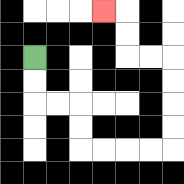{'start': '[1, 2]', 'end': '[4, 0]', 'path_directions': 'D,D,R,R,D,D,R,R,R,R,U,U,U,U,L,L,U,U,L', 'path_coordinates': '[[1, 2], [1, 3], [1, 4], [2, 4], [3, 4], [3, 5], [3, 6], [4, 6], [5, 6], [6, 6], [7, 6], [7, 5], [7, 4], [7, 3], [7, 2], [6, 2], [5, 2], [5, 1], [5, 0], [4, 0]]'}